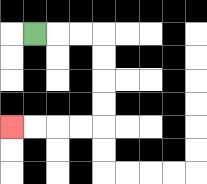{'start': '[1, 1]', 'end': '[0, 5]', 'path_directions': 'R,R,R,D,D,D,D,L,L,L,L', 'path_coordinates': '[[1, 1], [2, 1], [3, 1], [4, 1], [4, 2], [4, 3], [4, 4], [4, 5], [3, 5], [2, 5], [1, 5], [0, 5]]'}